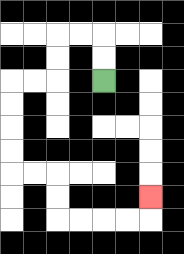{'start': '[4, 3]', 'end': '[6, 8]', 'path_directions': 'U,U,L,L,D,D,L,L,D,D,D,D,R,R,D,D,R,R,R,R,U', 'path_coordinates': '[[4, 3], [4, 2], [4, 1], [3, 1], [2, 1], [2, 2], [2, 3], [1, 3], [0, 3], [0, 4], [0, 5], [0, 6], [0, 7], [1, 7], [2, 7], [2, 8], [2, 9], [3, 9], [4, 9], [5, 9], [6, 9], [6, 8]]'}